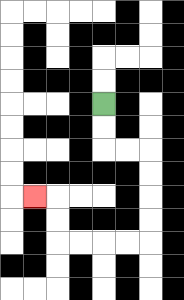{'start': '[4, 4]', 'end': '[1, 8]', 'path_directions': 'D,D,R,R,D,D,D,D,L,L,L,L,U,U,L', 'path_coordinates': '[[4, 4], [4, 5], [4, 6], [5, 6], [6, 6], [6, 7], [6, 8], [6, 9], [6, 10], [5, 10], [4, 10], [3, 10], [2, 10], [2, 9], [2, 8], [1, 8]]'}